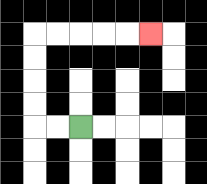{'start': '[3, 5]', 'end': '[6, 1]', 'path_directions': 'L,L,U,U,U,U,R,R,R,R,R', 'path_coordinates': '[[3, 5], [2, 5], [1, 5], [1, 4], [1, 3], [1, 2], [1, 1], [2, 1], [3, 1], [4, 1], [5, 1], [6, 1]]'}